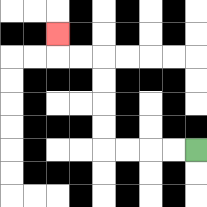{'start': '[8, 6]', 'end': '[2, 1]', 'path_directions': 'L,L,L,L,U,U,U,U,L,L,U', 'path_coordinates': '[[8, 6], [7, 6], [6, 6], [5, 6], [4, 6], [4, 5], [4, 4], [4, 3], [4, 2], [3, 2], [2, 2], [2, 1]]'}